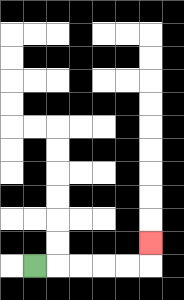{'start': '[1, 11]', 'end': '[6, 10]', 'path_directions': 'R,R,R,R,R,U', 'path_coordinates': '[[1, 11], [2, 11], [3, 11], [4, 11], [5, 11], [6, 11], [6, 10]]'}